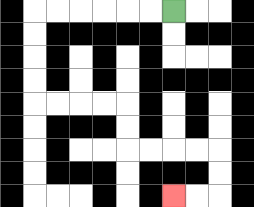{'start': '[7, 0]', 'end': '[7, 8]', 'path_directions': 'L,L,L,L,L,L,D,D,D,D,R,R,R,R,D,D,R,R,R,R,D,D,L,L', 'path_coordinates': '[[7, 0], [6, 0], [5, 0], [4, 0], [3, 0], [2, 0], [1, 0], [1, 1], [1, 2], [1, 3], [1, 4], [2, 4], [3, 4], [4, 4], [5, 4], [5, 5], [5, 6], [6, 6], [7, 6], [8, 6], [9, 6], [9, 7], [9, 8], [8, 8], [7, 8]]'}